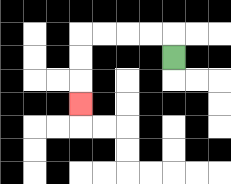{'start': '[7, 2]', 'end': '[3, 4]', 'path_directions': 'U,L,L,L,L,D,D,D', 'path_coordinates': '[[7, 2], [7, 1], [6, 1], [5, 1], [4, 1], [3, 1], [3, 2], [3, 3], [3, 4]]'}